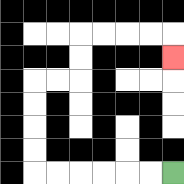{'start': '[7, 7]', 'end': '[7, 2]', 'path_directions': 'L,L,L,L,L,L,U,U,U,U,R,R,U,U,R,R,R,R,D', 'path_coordinates': '[[7, 7], [6, 7], [5, 7], [4, 7], [3, 7], [2, 7], [1, 7], [1, 6], [1, 5], [1, 4], [1, 3], [2, 3], [3, 3], [3, 2], [3, 1], [4, 1], [5, 1], [6, 1], [7, 1], [7, 2]]'}